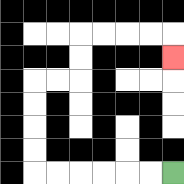{'start': '[7, 7]', 'end': '[7, 2]', 'path_directions': 'L,L,L,L,L,L,U,U,U,U,R,R,U,U,R,R,R,R,D', 'path_coordinates': '[[7, 7], [6, 7], [5, 7], [4, 7], [3, 7], [2, 7], [1, 7], [1, 6], [1, 5], [1, 4], [1, 3], [2, 3], [3, 3], [3, 2], [3, 1], [4, 1], [5, 1], [6, 1], [7, 1], [7, 2]]'}